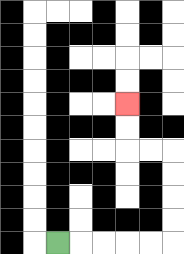{'start': '[2, 10]', 'end': '[5, 4]', 'path_directions': 'R,R,R,R,R,U,U,U,U,L,L,U,U', 'path_coordinates': '[[2, 10], [3, 10], [4, 10], [5, 10], [6, 10], [7, 10], [7, 9], [7, 8], [7, 7], [7, 6], [6, 6], [5, 6], [5, 5], [5, 4]]'}